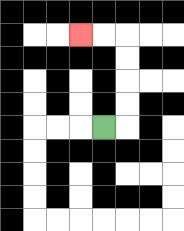{'start': '[4, 5]', 'end': '[3, 1]', 'path_directions': 'R,U,U,U,U,L,L', 'path_coordinates': '[[4, 5], [5, 5], [5, 4], [5, 3], [5, 2], [5, 1], [4, 1], [3, 1]]'}